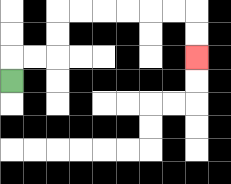{'start': '[0, 3]', 'end': '[8, 2]', 'path_directions': 'U,R,R,U,U,R,R,R,R,R,R,D,D', 'path_coordinates': '[[0, 3], [0, 2], [1, 2], [2, 2], [2, 1], [2, 0], [3, 0], [4, 0], [5, 0], [6, 0], [7, 0], [8, 0], [8, 1], [8, 2]]'}